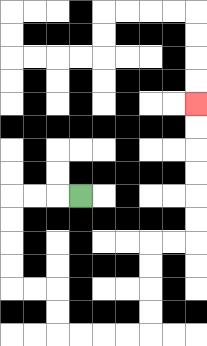{'start': '[3, 8]', 'end': '[8, 4]', 'path_directions': 'L,L,L,D,D,D,D,R,R,D,D,R,R,R,R,U,U,U,U,R,R,U,U,U,U,U,U', 'path_coordinates': '[[3, 8], [2, 8], [1, 8], [0, 8], [0, 9], [0, 10], [0, 11], [0, 12], [1, 12], [2, 12], [2, 13], [2, 14], [3, 14], [4, 14], [5, 14], [6, 14], [6, 13], [6, 12], [6, 11], [6, 10], [7, 10], [8, 10], [8, 9], [8, 8], [8, 7], [8, 6], [8, 5], [8, 4]]'}